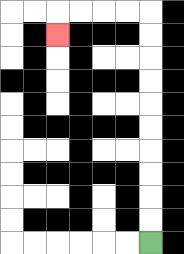{'start': '[6, 10]', 'end': '[2, 1]', 'path_directions': 'U,U,U,U,U,U,U,U,U,U,L,L,L,L,D', 'path_coordinates': '[[6, 10], [6, 9], [6, 8], [6, 7], [6, 6], [6, 5], [6, 4], [6, 3], [6, 2], [6, 1], [6, 0], [5, 0], [4, 0], [3, 0], [2, 0], [2, 1]]'}